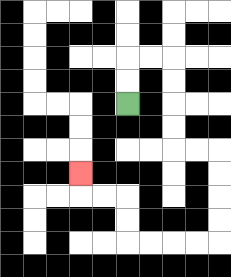{'start': '[5, 4]', 'end': '[3, 7]', 'path_directions': 'U,U,R,R,D,D,D,D,R,R,D,D,D,D,L,L,L,L,U,U,L,L,U', 'path_coordinates': '[[5, 4], [5, 3], [5, 2], [6, 2], [7, 2], [7, 3], [7, 4], [7, 5], [7, 6], [8, 6], [9, 6], [9, 7], [9, 8], [9, 9], [9, 10], [8, 10], [7, 10], [6, 10], [5, 10], [5, 9], [5, 8], [4, 8], [3, 8], [3, 7]]'}